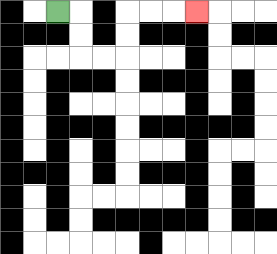{'start': '[2, 0]', 'end': '[8, 0]', 'path_directions': 'R,D,D,R,R,U,U,R,R,R', 'path_coordinates': '[[2, 0], [3, 0], [3, 1], [3, 2], [4, 2], [5, 2], [5, 1], [5, 0], [6, 0], [7, 0], [8, 0]]'}